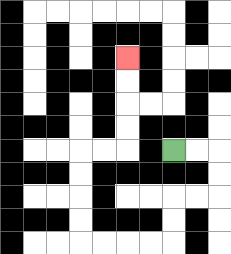{'start': '[7, 6]', 'end': '[5, 2]', 'path_directions': 'R,R,D,D,L,L,D,D,L,L,L,L,U,U,U,U,R,R,U,U,U,U', 'path_coordinates': '[[7, 6], [8, 6], [9, 6], [9, 7], [9, 8], [8, 8], [7, 8], [7, 9], [7, 10], [6, 10], [5, 10], [4, 10], [3, 10], [3, 9], [3, 8], [3, 7], [3, 6], [4, 6], [5, 6], [5, 5], [5, 4], [5, 3], [5, 2]]'}